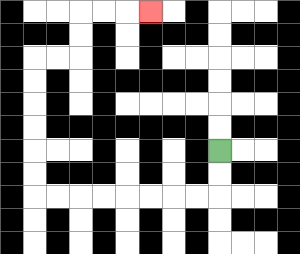{'start': '[9, 6]', 'end': '[6, 0]', 'path_directions': 'D,D,L,L,L,L,L,L,L,L,U,U,U,U,U,U,R,R,U,U,R,R,R', 'path_coordinates': '[[9, 6], [9, 7], [9, 8], [8, 8], [7, 8], [6, 8], [5, 8], [4, 8], [3, 8], [2, 8], [1, 8], [1, 7], [1, 6], [1, 5], [1, 4], [1, 3], [1, 2], [2, 2], [3, 2], [3, 1], [3, 0], [4, 0], [5, 0], [6, 0]]'}